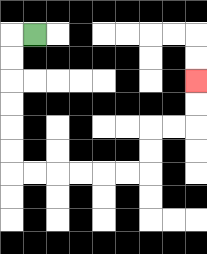{'start': '[1, 1]', 'end': '[8, 3]', 'path_directions': 'L,D,D,D,D,D,D,R,R,R,R,R,R,U,U,R,R,U,U', 'path_coordinates': '[[1, 1], [0, 1], [0, 2], [0, 3], [0, 4], [0, 5], [0, 6], [0, 7], [1, 7], [2, 7], [3, 7], [4, 7], [5, 7], [6, 7], [6, 6], [6, 5], [7, 5], [8, 5], [8, 4], [8, 3]]'}